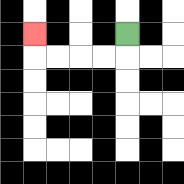{'start': '[5, 1]', 'end': '[1, 1]', 'path_directions': 'D,L,L,L,L,U', 'path_coordinates': '[[5, 1], [5, 2], [4, 2], [3, 2], [2, 2], [1, 2], [1, 1]]'}